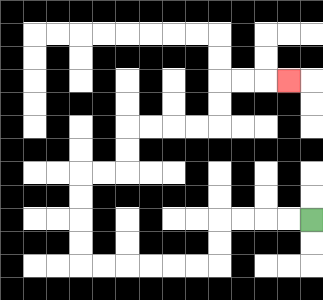{'start': '[13, 9]', 'end': '[12, 3]', 'path_directions': 'L,L,L,L,D,D,L,L,L,L,L,L,U,U,U,U,R,R,U,U,R,R,R,R,U,U,R,R,R', 'path_coordinates': '[[13, 9], [12, 9], [11, 9], [10, 9], [9, 9], [9, 10], [9, 11], [8, 11], [7, 11], [6, 11], [5, 11], [4, 11], [3, 11], [3, 10], [3, 9], [3, 8], [3, 7], [4, 7], [5, 7], [5, 6], [5, 5], [6, 5], [7, 5], [8, 5], [9, 5], [9, 4], [9, 3], [10, 3], [11, 3], [12, 3]]'}